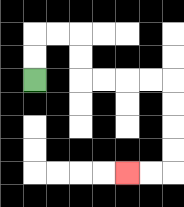{'start': '[1, 3]', 'end': '[5, 7]', 'path_directions': 'U,U,R,R,D,D,R,R,R,R,D,D,D,D,L,L', 'path_coordinates': '[[1, 3], [1, 2], [1, 1], [2, 1], [3, 1], [3, 2], [3, 3], [4, 3], [5, 3], [6, 3], [7, 3], [7, 4], [7, 5], [7, 6], [7, 7], [6, 7], [5, 7]]'}